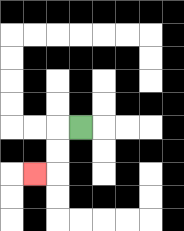{'start': '[3, 5]', 'end': '[1, 7]', 'path_directions': 'L,D,D,L', 'path_coordinates': '[[3, 5], [2, 5], [2, 6], [2, 7], [1, 7]]'}